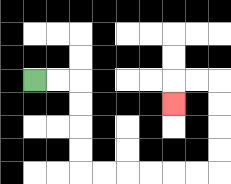{'start': '[1, 3]', 'end': '[7, 4]', 'path_directions': 'R,R,D,D,D,D,R,R,R,R,R,R,U,U,U,U,L,L,D', 'path_coordinates': '[[1, 3], [2, 3], [3, 3], [3, 4], [3, 5], [3, 6], [3, 7], [4, 7], [5, 7], [6, 7], [7, 7], [8, 7], [9, 7], [9, 6], [9, 5], [9, 4], [9, 3], [8, 3], [7, 3], [7, 4]]'}